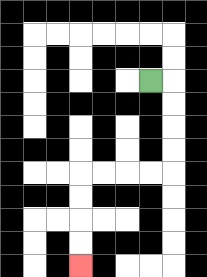{'start': '[6, 3]', 'end': '[3, 11]', 'path_directions': 'R,D,D,D,D,L,L,L,L,D,D,D,D', 'path_coordinates': '[[6, 3], [7, 3], [7, 4], [7, 5], [7, 6], [7, 7], [6, 7], [5, 7], [4, 7], [3, 7], [3, 8], [3, 9], [3, 10], [3, 11]]'}